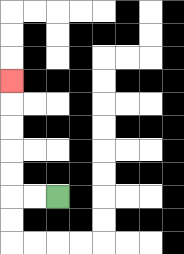{'start': '[2, 8]', 'end': '[0, 3]', 'path_directions': 'L,L,U,U,U,U,U', 'path_coordinates': '[[2, 8], [1, 8], [0, 8], [0, 7], [0, 6], [0, 5], [0, 4], [0, 3]]'}